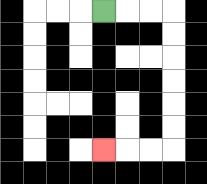{'start': '[4, 0]', 'end': '[4, 6]', 'path_directions': 'R,R,R,D,D,D,D,D,D,L,L,L', 'path_coordinates': '[[4, 0], [5, 0], [6, 0], [7, 0], [7, 1], [7, 2], [7, 3], [7, 4], [7, 5], [7, 6], [6, 6], [5, 6], [4, 6]]'}